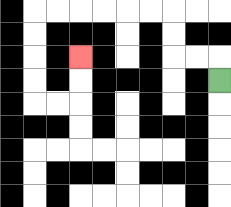{'start': '[9, 3]', 'end': '[3, 2]', 'path_directions': 'U,L,L,U,U,L,L,L,L,L,L,D,D,D,D,R,R,U,U', 'path_coordinates': '[[9, 3], [9, 2], [8, 2], [7, 2], [7, 1], [7, 0], [6, 0], [5, 0], [4, 0], [3, 0], [2, 0], [1, 0], [1, 1], [1, 2], [1, 3], [1, 4], [2, 4], [3, 4], [3, 3], [3, 2]]'}